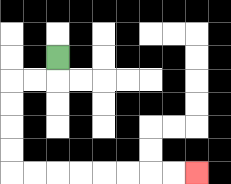{'start': '[2, 2]', 'end': '[8, 7]', 'path_directions': 'D,L,L,D,D,D,D,R,R,R,R,R,R,R,R', 'path_coordinates': '[[2, 2], [2, 3], [1, 3], [0, 3], [0, 4], [0, 5], [0, 6], [0, 7], [1, 7], [2, 7], [3, 7], [4, 7], [5, 7], [6, 7], [7, 7], [8, 7]]'}